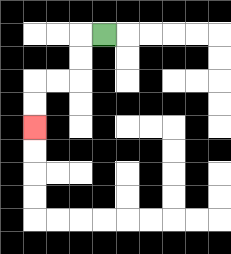{'start': '[4, 1]', 'end': '[1, 5]', 'path_directions': 'L,D,D,L,L,D,D', 'path_coordinates': '[[4, 1], [3, 1], [3, 2], [3, 3], [2, 3], [1, 3], [1, 4], [1, 5]]'}